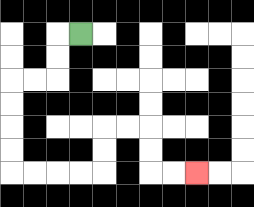{'start': '[3, 1]', 'end': '[8, 7]', 'path_directions': 'L,D,D,L,L,D,D,D,D,R,R,R,R,U,U,R,R,D,D,R,R', 'path_coordinates': '[[3, 1], [2, 1], [2, 2], [2, 3], [1, 3], [0, 3], [0, 4], [0, 5], [0, 6], [0, 7], [1, 7], [2, 7], [3, 7], [4, 7], [4, 6], [4, 5], [5, 5], [6, 5], [6, 6], [6, 7], [7, 7], [8, 7]]'}